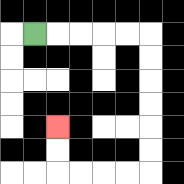{'start': '[1, 1]', 'end': '[2, 5]', 'path_directions': 'R,R,R,R,R,D,D,D,D,D,D,L,L,L,L,U,U', 'path_coordinates': '[[1, 1], [2, 1], [3, 1], [4, 1], [5, 1], [6, 1], [6, 2], [6, 3], [6, 4], [6, 5], [6, 6], [6, 7], [5, 7], [4, 7], [3, 7], [2, 7], [2, 6], [2, 5]]'}